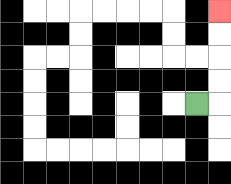{'start': '[8, 4]', 'end': '[9, 0]', 'path_directions': 'R,U,U,U,U', 'path_coordinates': '[[8, 4], [9, 4], [9, 3], [9, 2], [9, 1], [9, 0]]'}